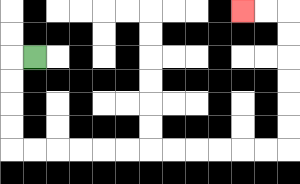{'start': '[1, 2]', 'end': '[10, 0]', 'path_directions': 'L,D,D,D,D,R,R,R,R,R,R,R,R,R,R,R,R,U,U,U,U,U,U,L,L', 'path_coordinates': '[[1, 2], [0, 2], [0, 3], [0, 4], [0, 5], [0, 6], [1, 6], [2, 6], [3, 6], [4, 6], [5, 6], [6, 6], [7, 6], [8, 6], [9, 6], [10, 6], [11, 6], [12, 6], [12, 5], [12, 4], [12, 3], [12, 2], [12, 1], [12, 0], [11, 0], [10, 0]]'}